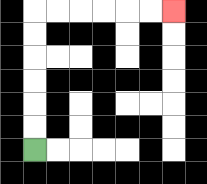{'start': '[1, 6]', 'end': '[7, 0]', 'path_directions': 'U,U,U,U,U,U,R,R,R,R,R,R', 'path_coordinates': '[[1, 6], [1, 5], [1, 4], [1, 3], [1, 2], [1, 1], [1, 0], [2, 0], [3, 0], [4, 0], [5, 0], [6, 0], [7, 0]]'}